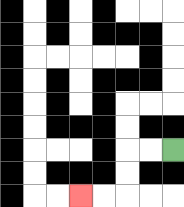{'start': '[7, 6]', 'end': '[3, 8]', 'path_directions': 'L,L,D,D,L,L', 'path_coordinates': '[[7, 6], [6, 6], [5, 6], [5, 7], [5, 8], [4, 8], [3, 8]]'}